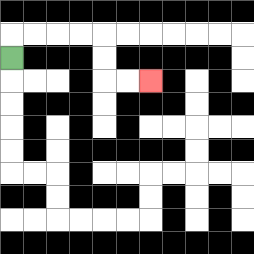{'start': '[0, 2]', 'end': '[6, 3]', 'path_directions': 'U,R,R,R,R,D,D,R,R', 'path_coordinates': '[[0, 2], [0, 1], [1, 1], [2, 1], [3, 1], [4, 1], [4, 2], [4, 3], [5, 3], [6, 3]]'}